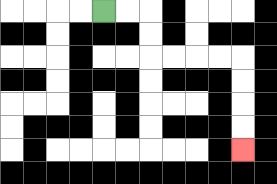{'start': '[4, 0]', 'end': '[10, 6]', 'path_directions': 'R,R,D,D,R,R,R,R,D,D,D,D', 'path_coordinates': '[[4, 0], [5, 0], [6, 0], [6, 1], [6, 2], [7, 2], [8, 2], [9, 2], [10, 2], [10, 3], [10, 4], [10, 5], [10, 6]]'}